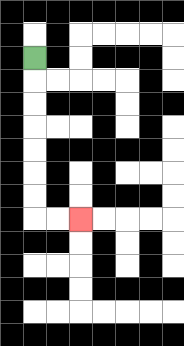{'start': '[1, 2]', 'end': '[3, 9]', 'path_directions': 'D,D,D,D,D,D,D,R,R', 'path_coordinates': '[[1, 2], [1, 3], [1, 4], [1, 5], [1, 6], [1, 7], [1, 8], [1, 9], [2, 9], [3, 9]]'}